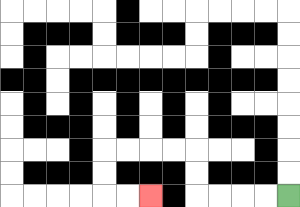{'start': '[12, 8]', 'end': '[6, 8]', 'path_directions': 'L,L,L,L,U,U,L,L,L,L,D,D,R,R', 'path_coordinates': '[[12, 8], [11, 8], [10, 8], [9, 8], [8, 8], [8, 7], [8, 6], [7, 6], [6, 6], [5, 6], [4, 6], [4, 7], [4, 8], [5, 8], [6, 8]]'}